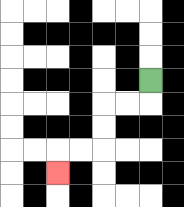{'start': '[6, 3]', 'end': '[2, 7]', 'path_directions': 'D,L,L,D,D,L,L,D', 'path_coordinates': '[[6, 3], [6, 4], [5, 4], [4, 4], [4, 5], [4, 6], [3, 6], [2, 6], [2, 7]]'}